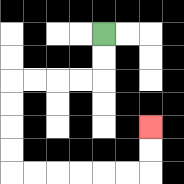{'start': '[4, 1]', 'end': '[6, 5]', 'path_directions': 'D,D,L,L,L,L,D,D,D,D,R,R,R,R,R,R,U,U', 'path_coordinates': '[[4, 1], [4, 2], [4, 3], [3, 3], [2, 3], [1, 3], [0, 3], [0, 4], [0, 5], [0, 6], [0, 7], [1, 7], [2, 7], [3, 7], [4, 7], [5, 7], [6, 7], [6, 6], [6, 5]]'}